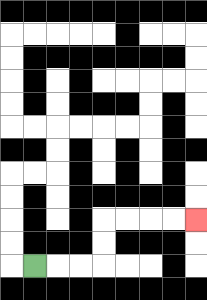{'start': '[1, 11]', 'end': '[8, 9]', 'path_directions': 'R,R,R,U,U,R,R,R,R', 'path_coordinates': '[[1, 11], [2, 11], [3, 11], [4, 11], [4, 10], [4, 9], [5, 9], [6, 9], [7, 9], [8, 9]]'}